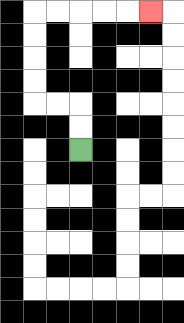{'start': '[3, 6]', 'end': '[6, 0]', 'path_directions': 'U,U,L,L,U,U,U,U,R,R,R,R,R', 'path_coordinates': '[[3, 6], [3, 5], [3, 4], [2, 4], [1, 4], [1, 3], [1, 2], [1, 1], [1, 0], [2, 0], [3, 0], [4, 0], [5, 0], [6, 0]]'}